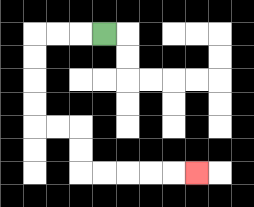{'start': '[4, 1]', 'end': '[8, 7]', 'path_directions': 'L,L,L,D,D,D,D,R,R,D,D,R,R,R,R,R', 'path_coordinates': '[[4, 1], [3, 1], [2, 1], [1, 1], [1, 2], [1, 3], [1, 4], [1, 5], [2, 5], [3, 5], [3, 6], [3, 7], [4, 7], [5, 7], [6, 7], [7, 7], [8, 7]]'}